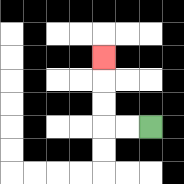{'start': '[6, 5]', 'end': '[4, 2]', 'path_directions': 'L,L,U,U,U', 'path_coordinates': '[[6, 5], [5, 5], [4, 5], [4, 4], [4, 3], [4, 2]]'}